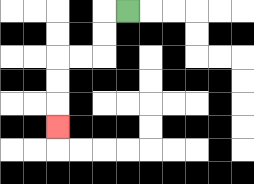{'start': '[5, 0]', 'end': '[2, 5]', 'path_directions': 'L,D,D,L,L,D,D,D', 'path_coordinates': '[[5, 0], [4, 0], [4, 1], [4, 2], [3, 2], [2, 2], [2, 3], [2, 4], [2, 5]]'}